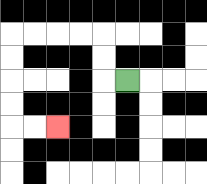{'start': '[5, 3]', 'end': '[2, 5]', 'path_directions': 'L,U,U,L,L,L,L,D,D,D,D,R,R', 'path_coordinates': '[[5, 3], [4, 3], [4, 2], [4, 1], [3, 1], [2, 1], [1, 1], [0, 1], [0, 2], [0, 3], [0, 4], [0, 5], [1, 5], [2, 5]]'}